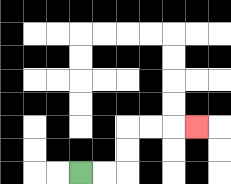{'start': '[3, 7]', 'end': '[8, 5]', 'path_directions': 'R,R,U,U,R,R,R', 'path_coordinates': '[[3, 7], [4, 7], [5, 7], [5, 6], [5, 5], [6, 5], [7, 5], [8, 5]]'}